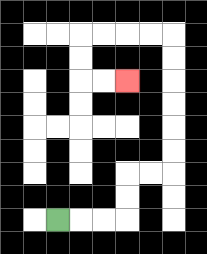{'start': '[2, 9]', 'end': '[5, 3]', 'path_directions': 'R,R,R,U,U,R,R,U,U,U,U,U,U,L,L,L,L,D,D,R,R', 'path_coordinates': '[[2, 9], [3, 9], [4, 9], [5, 9], [5, 8], [5, 7], [6, 7], [7, 7], [7, 6], [7, 5], [7, 4], [7, 3], [7, 2], [7, 1], [6, 1], [5, 1], [4, 1], [3, 1], [3, 2], [3, 3], [4, 3], [5, 3]]'}